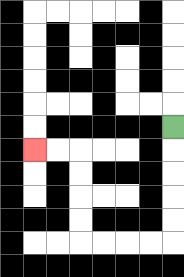{'start': '[7, 5]', 'end': '[1, 6]', 'path_directions': 'D,D,D,D,D,L,L,L,L,U,U,U,U,L,L', 'path_coordinates': '[[7, 5], [7, 6], [7, 7], [7, 8], [7, 9], [7, 10], [6, 10], [5, 10], [4, 10], [3, 10], [3, 9], [3, 8], [3, 7], [3, 6], [2, 6], [1, 6]]'}